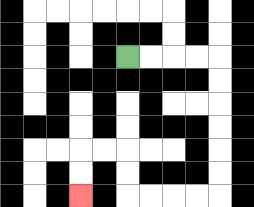{'start': '[5, 2]', 'end': '[3, 8]', 'path_directions': 'R,R,R,R,D,D,D,D,D,D,L,L,L,L,U,U,L,L,D,D', 'path_coordinates': '[[5, 2], [6, 2], [7, 2], [8, 2], [9, 2], [9, 3], [9, 4], [9, 5], [9, 6], [9, 7], [9, 8], [8, 8], [7, 8], [6, 8], [5, 8], [5, 7], [5, 6], [4, 6], [3, 6], [3, 7], [3, 8]]'}